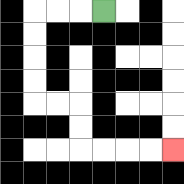{'start': '[4, 0]', 'end': '[7, 6]', 'path_directions': 'L,L,L,D,D,D,D,R,R,D,D,R,R,R,R', 'path_coordinates': '[[4, 0], [3, 0], [2, 0], [1, 0], [1, 1], [1, 2], [1, 3], [1, 4], [2, 4], [3, 4], [3, 5], [3, 6], [4, 6], [5, 6], [6, 6], [7, 6]]'}